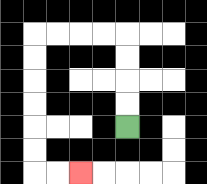{'start': '[5, 5]', 'end': '[3, 7]', 'path_directions': 'U,U,U,U,L,L,L,L,D,D,D,D,D,D,R,R', 'path_coordinates': '[[5, 5], [5, 4], [5, 3], [5, 2], [5, 1], [4, 1], [3, 1], [2, 1], [1, 1], [1, 2], [1, 3], [1, 4], [1, 5], [1, 6], [1, 7], [2, 7], [3, 7]]'}